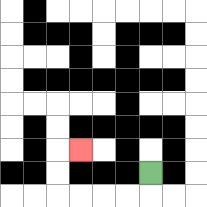{'start': '[6, 7]', 'end': '[3, 6]', 'path_directions': 'D,L,L,L,L,U,U,R', 'path_coordinates': '[[6, 7], [6, 8], [5, 8], [4, 8], [3, 8], [2, 8], [2, 7], [2, 6], [3, 6]]'}